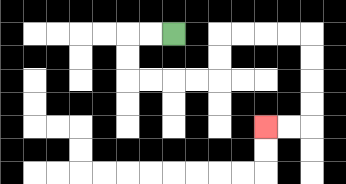{'start': '[7, 1]', 'end': '[11, 5]', 'path_directions': 'L,L,D,D,R,R,R,R,U,U,R,R,R,R,D,D,D,D,L,L', 'path_coordinates': '[[7, 1], [6, 1], [5, 1], [5, 2], [5, 3], [6, 3], [7, 3], [8, 3], [9, 3], [9, 2], [9, 1], [10, 1], [11, 1], [12, 1], [13, 1], [13, 2], [13, 3], [13, 4], [13, 5], [12, 5], [11, 5]]'}